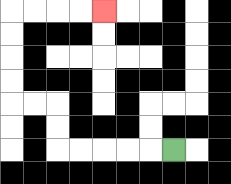{'start': '[7, 6]', 'end': '[4, 0]', 'path_directions': 'L,L,L,L,L,U,U,L,L,U,U,U,U,R,R,R,R', 'path_coordinates': '[[7, 6], [6, 6], [5, 6], [4, 6], [3, 6], [2, 6], [2, 5], [2, 4], [1, 4], [0, 4], [0, 3], [0, 2], [0, 1], [0, 0], [1, 0], [2, 0], [3, 0], [4, 0]]'}